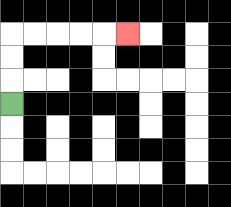{'start': '[0, 4]', 'end': '[5, 1]', 'path_directions': 'U,U,U,R,R,R,R,R', 'path_coordinates': '[[0, 4], [0, 3], [0, 2], [0, 1], [1, 1], [2, 1], [3, 1], [4, 1], [5, 1]]'}